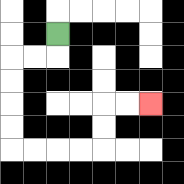{'start': '[2, 1]', 'end': '[6, 4]', 'path_directions': 'D,L,L,D,D,D,D,R,R,R,R,U,U,R,R', 'path_coordinates': '[[2, 1], [2, 2], [1, 2], [0, 2], [0, 3], [0, 4], [0, 5], [0, 6], [1, 6], [2, 6], [3, 6], [4, 6], [4, 5], [4, 4], [5, 4], [6, 4]]'}